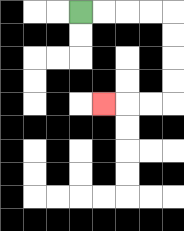{'start': '[3, 0]', 'end': '[4, 4]', 'path_directions': 'R,R,R,R,D,D,D,D,L,L,L', 'path_coordinates': '[[3, 0], [4, 0], [5, 0], [6, 0], [7, 0], [7, 1], [7, 2], [7, 3], [7, 4], [6, 4], [5, 4], [4, 4]]'}